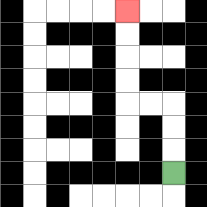{'start': '[7, 7]', 'end': '[5, 0]', 'path_directions': 'U,U,U,L,L,U,U,U,U', 'path_coordinates': '[[7, 7], [7, 6], [7, 5], [7, 4], [6, 4], [5, 4], [5, 3], [5, 2], [5, 1], [5, 0]]'}